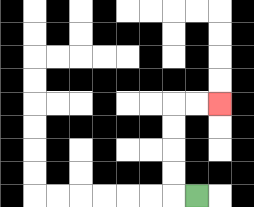{'start': '[8, 8]', 'end': '[9, 4]', 'path_directions': 'L,U,U,U,U,R,R', 'path_coordinates': '[[8, 8], [7, 8], [7, 7], [7, 6], [7, 5], [7, 4], [8, 4], [9, 4]]'}